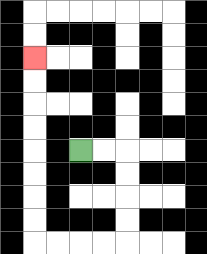{'start': '[3, 6]', 'end': '[1, 2]', 'path_directions': 'R,R,D,D,D,D,L,L,L,L,U,U,U,U,U,U,U,U', 'path_coordinates': '[[3, 6], [4, 6], [5, 6], [5, 7], [5, 8], [5, 9], [5, 10], [4, 10], [3, 10], [2, 10], [1, 10], [1, 9], [1, 8], [1, 7], [1, 6], [1, 5], [1, 4], [1, 3], [1, 2]]'}